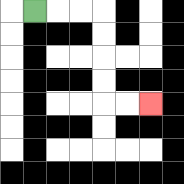{'start': '[1, 0]', 'end': '[6, 4]', 'path_directions': 'R,R,R,D,D,D,D,R,R', 'path_coordinates': '[[1, 0], [2, 0], [3, 0], [4, 0], [4, 1], [4, 2], [4, 3], [4, 4], [5, 4], [6, 4]]'}